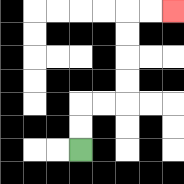{'start': '[3, 6]', 'end': '[7, 0]', 'path_directions': 'U,U,R,R,U,U,U,U,R,R', 'path_coordinates': '[[3, 6], [3, 5], [3, 4], [4, 4], [5, 4], [5, 3], [5, 2], [5, 1], [5, 0], [6, 0], [7, 0]]'}